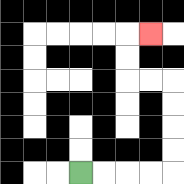{'start': '[3, 7]', 'end': '[6, 1]', 'path_directions': 'R,R,R,R,U,U,U,U,L,L,U,U,R', 'path_coordinates': '[[3, 7], [4, 7], [5, 7], [6, 7], [7, 7], [7, 6], [7, 5], [7, 4], [7, 3], [6, 3], [5, 3], [5, 2], [5, 1], [6, 1]]'}